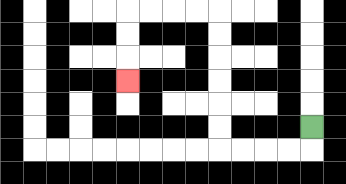{'start': '[13, 5]', 'end': '[5, 3]', 'path_directions': 'D,L,L,L,L,U,U,U,U,U,U,L,L,L,L,D,D,D', 'path_coordinates': '[[13, 5], [13, 6], [12, 6], [11, 6], [10, 6], [9, 6], [9, 5], [9, 4], [9, 3], [9, 2], [9, 1], [9, 0], [8, 0], [7, 0], [6, 0], [5, 0], [5, 1], [5, 2], [5, 3]]'}